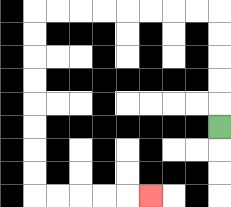{'start': '[9, 5]', 'end': '[6, 8]', 'path_directions': 'U,U,U,U,U,L,L,L,L,L,L,L,L,D,D,D,D,D,D,D,D,R,R,R,R,R', 'path_coordinates': '[[9, 5], [9, 4], [9, 3], [9, 2], [9, 1], [9, 0], [8, 0], [7, 0], [6, 0], [5, 0], [4, 0], [3, 0], [2, 0], [1, 0], [1, 1], [1, 2], [1, 3], [1, 4], [1, 5], [1, 6], [1, 7], [1, 8], [2, 8], [3, 8], [4, 8], [5, 8], [6, 8]]'}